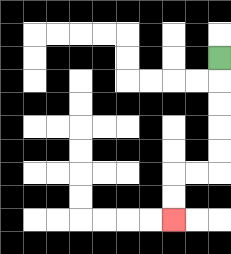{'start': '[9, 2]', 'end': '[7, 9]', 'path_directions': 'D,D,D,D,D,L,L,D,D', 'path_coordinates': '[[9, 2], [9, 3], [9, 4], [9, 5], [9, 6], [9, 7], [8, 7], [7, 7], [7, 8], [7, 9]]'}